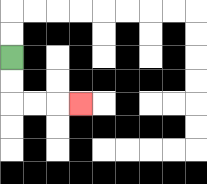{'start': '[0, 2]', 'end': '[3, 4]', 'path_directions': 'D,D,R,R,R', 'path_coordinates': '[[0, 2], [0, 3], [0, 4], [1, 4], [2, 4], [3, 4]]'}